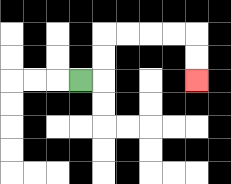{'start': '[3, 3]', 'end': '[8, 3]', 'path_directions': 'R,U,U,R,R,R,R,D,D', 'path_coordinates': '[[3, 3], [4, 3], [4, 2], [4, 1], [5, 1], [6, 1], [7, 1], [8, 1], [8, 2], [8, 3]]'}